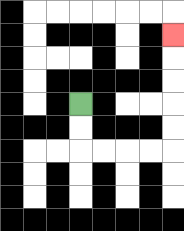{'start': '[3, 4]', 'end': '[7, 1]', 'path_directions': 'D,D,R,R,R,R,U,U,U,U,U', 'path_coordinates': '[[3, 4], [3, 5], [3, 6], [4, 6], [5, 6], [6, 6], [7, 6], [7, 5], [7, 4], [7, 3], [7, 2], [7, 1]]'}